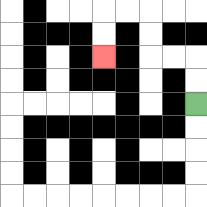{'start': '[8, 4]', 'end': '[4, 2]', 'path_directions': 'U,U,L,L,U,U,L,L,D,D', 'path_coordinates': '[[8, 4], [8, 3], [8, 2], [7, 2], [6, 2], [6, 1], [6, 0], [5, 0], [4, 0], [4, 1], [4, 2]]'}